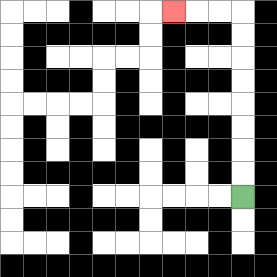{'start': '[10, 8]', 'end': '[7, 0]', 'path_directions': 'U,U,U,U,U,U,U,U,L,L,L', 'path_coordinates': '[[10, 8], [10, 7], [10, 6], [10, 5], [10, 4], [10, 3], [10, 2], [10, 1], [10, 0], [9, 0], [8, 0], [7, 0]]'}